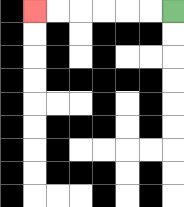{'start': '[7, 0]', 'end': '[1, 0]', 'path_directions': 'L,L,L,L,L,L', 'path_coordinates': '[[7, 0], [6, 0], [5, 0], [4, 0], [3, 0], [2, 0], [1, 0]]'}